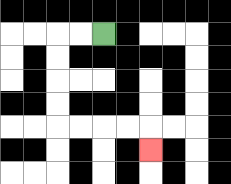{'start': '[4, 1]', 'end': '[6, 6]', 'path_directions': 'L,L,D,D,D,D,R,R,R,R,D', 'path_coordinates': '[[4, 1], [3, 1], [2, 1], [2, 2], [2, 3], [2, 4], [2, 5], [3, 5], [4, 5], [5, 5], [6, 5], [6, 6]]'}